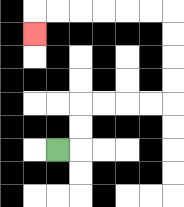{'start': '[2, 6]', 'end': '[1, 1]', 'path_directions': 'R,U,U,R,R,R,R,U,U,U,U,L,L,L,L,L,L,D', 'path_coordinates': '[[2, 6], [3, 6], [3, 5], [3, 4], [4, 4], [5, 4], [6, 4], [7, 4], [7, 3], [7, 2], [7, 1], [7, 0], [6, 0], [5, 0], [4, 0], [3, 0], [2, 0], [1, 0], [1, 1]]'}